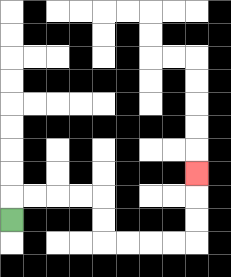{'start': '[0, 9]', 'end': '[8, 7]', 'path_directions': 'U,R,R,R,R,D,D,R,R,R,R,U,U,U', 'path_coordinates': '[[0, 9], [0, 8], [1, 8], [2, 8], [3, 8], [4, 8], [4, 9], [4, 10], [5, 10], [6, 10], [7, 10], [8, 10], [8, 9], [8, 8], [8, 7]]'}